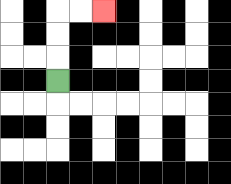{'start': '[2, 3]', 'end': '[4, 0]', 'path_directions': 'U,U,U,R,R', 'path_coordinates': '[[2, 3], [2, 2], [2, 1], [2, 0], [3, 0], [4, 0]]'}